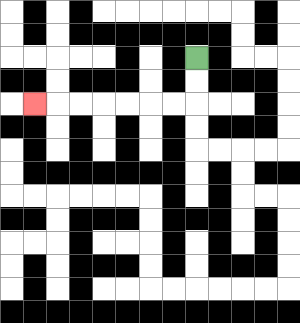{'start': '[8, 2]', 'end': '[1, 4]', 'path_directions': 'D,D,L,L,L,L,L,L,L', 'path_coordinates': '[[8, 2], [8, 3], [8, 4], [7, 4], [6, 4], [5, 4], [4, 4], [3, 4], [2, 4], [1, 4]]'}